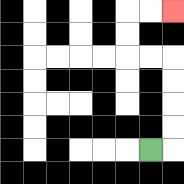{'start': '[6, 6]', 'end': '[7, 0]', 'path_directions': 'R,U,U,U,U,L,L,U,U,R,R', 'path_coordinates': '[[6, 6], [7, 6], [7, 5], [7, 4], [7, 3], [7, 2], [6, 2], [5, 2], [5, 1], [5, 0], [6, 0], [7, 0]]'}